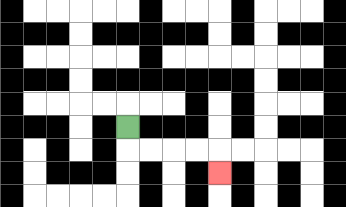{'start': '[5, 5]', 'end': '[9, 7]', 'path_directions': 'D,R,R,R,R,D', 'path_coordinates': '[[5, 5], [5, 6], [6, 6], [7, 6], [8, 6], [9, 6], [9, 7]]'}